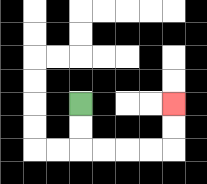{'start': '[3, 4]', 'end': '[7, 4]', 'path_directions': 'D,D,R,R,R,R,U,U', 'path_coordinates': '[[3, 4], [3, 5], [3, 6], [4, 6], [5, 6], [6, 6], [7, 6], [7, 5], [7, 4]]'}